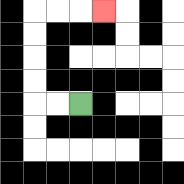{'start': '[3, 4]', 'end': '[4, 0]', 'path_directions': 'L,L,U,U,U,U,R,R,R', 'path_coordinates': '[[3, 4], [2, 4], [1, 4], [1, 3], [1, 2], [1, 1], [1, 0], [2, 0], [3, 0], [4, 0]]'}